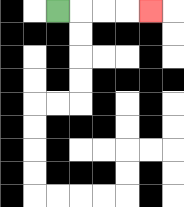{'start': '[2, 0]', 'end': '[6, 0]', 'path_directions': 'R,R,R,R', 'path_coordinates': '[[2, 0], [3, 0], [4, 0], [5, 0], [6, 0]]'}